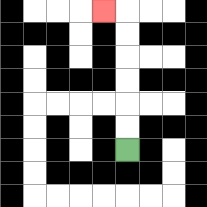{'start': '[5, 6]', 'end': '[4, 0]', 'path_directions': 'U,U,U,U,U,U,L', 'path_coordinates': '[[5, 6], [5, 5], [5, 4], [5, 3], [5, 2], [5, 1], [5, 0], [4, 0]]'}